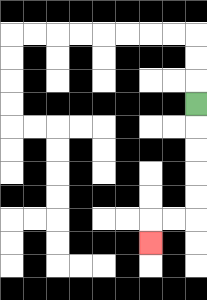{'start': '[8, 4]', 'end': '[6, 10]', 'path_directions': 'D,D,D,D,D,L,L,D', 'path_coordinates': '[[8, 4], [8, 5], [8, 6], [8, 7], [8, 8], [8, 9], [7, 9], [6, 9], [6, 10]]'}